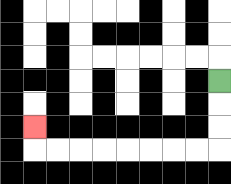{'start': '[9, 3]', 'end': '[1, 5]', 'path_directions': 'D,D,D,L,L,L,L,L,L,L,L,U', 'path_coordinates': '[[9, 3], [9, 4], [9, 5], [9, 6], [8, 6], [7, 6], [6, 6], [5, 6], [4, 6], [3, 6], [2, 6], [1, 6], [1, 5]]'}